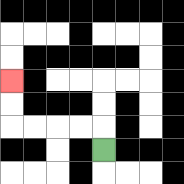{'start': '[4, 6]', 'end': '[0, 3]', 'path_directions': 'U,L,L,L,L,U,U', 'path_coordinates': '[[4, 6], [4, 5], [3, 5], [2, 5], [1, 5], [0, 5], [0, 4], [0, 3]]'}